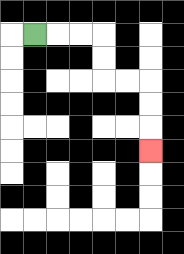{'start': '[1, 1]', 'end': '[6, 6]', 'path_directions': 'R,R,R,D,D,R,R,D,D,D', 'path_coordinates': '[[1, 1], [2, 1], [3, 1], [4, 1], [4, 2], [4, 3], [5, 3], [6, 3], [6, 4], [6, 5], [6, 6]]'}